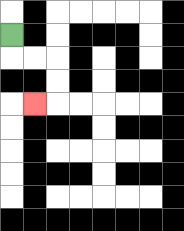{'start': '[0, 1]', 'end': '[1, 4]', 'path_directions': 'D,R,R,D,D,L', 'path_coordinates': '[[0, 1], [0, 2], [1, 2], [2, 2], [2, 3], [2, 4], [1, 4]]'}